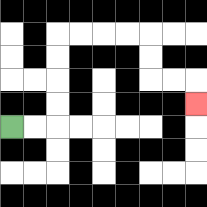{'start': '[0, 5]', 'end': '[8, 4]', 'path_directions': 'R,R,U,U,U,U,R,R,R,R,D,D,R,R,D', 'path_coordinates': '[[0, 5], [1, 5], [2, 5], [2, 4], [2, 3], [2, 2], [2, 1], [3, 1], [4, 1], [5, 1], [6, 1], [6, 2], [6, 3], [7, 3], [8, 3], [8, 4]]'}